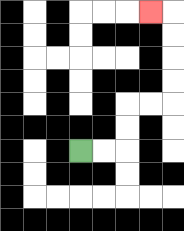{'start': '[3, 6]', 'end': '[6, 0]', 'path_directions': 'R,R,U,U,R,R,U,U,U,U,L', 'path_coordinates': '[[3, 6], [4, 6], [5, 6], [5, 5], [5, 4], [6, 4], [7, 4], [7, 3], [7, 2], [7, 1], [7, 0], [6, 0]]'}